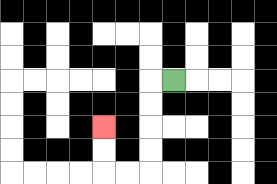{'start': '[7, 3]', 'end': '[4, 5]', 'path_directions': 'L,D,D,D,D,L,L,U,U', 'path_coordinates': '[[7, 3], [6, 3], [6, 4], [6, 5], [6, 6], [6, 7], [5, 7], [4, 7], [4, 6], [4, 5]]'}